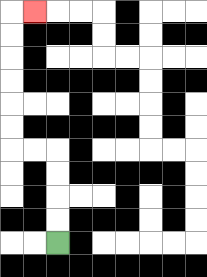{'start': '[2, 10]', 'end': '[1, 0]', 'path_directions': 'U,U,U,U,L,L,U,U,U,U,U,U,R', 'path_coordinates': '[[2, 10], [2, 9], [2, 8], [2, 7], [2, 6], [1, 6], [0, 6], [0, 5], [0, 4], [0, 3], [0, 2], [0, 1], [0, 0], [1, 0]]'}